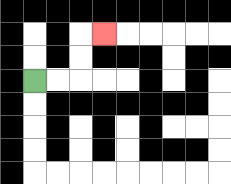{'start': '[1, 3]', 'end': '[4, 1]', 'path_directions': 'R,R,U,U,R', 'path_coordinates': '[[1, 3], [2, 3], [3, 3], [3, 2], [3, 1], [4, 1]]'}